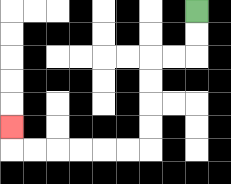{'start': '[8, 0]', 'end': '[0, 5]', 'path_directions': 'D,D,L,L,D,D,D,D,L,L,L,L,L,L,U', 'path_coordinates': '[[8, 0], [8, 1], [8, 2], [7, 2], [6, 2], [6, 3], [6, 4], [6, 5], [6, 6], [5, 6], [4, 6], [3, 6], [2, 6], [1, 6], [0, 6], [0, 5]]'}